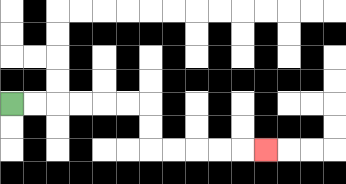{'start': '[0, 4]', 'end': '[11, 6]', 'path_directions': 'R,R,R,R,R,R,D,D,R,R,R,R,R', 'path_coordinates': '[[0, 4], [1, 4], [2, 4], [3, 4], [4, 4], [5, 4], [6, 4], [6, 5], [6, 6], [7, 6], [8, 6], [9, 6], [10, 6], [11, 6]]'}